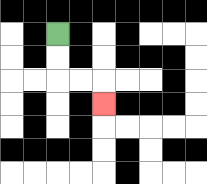{'start': '[2, 1]', 'end': '[4, 4]', 'path_directions': 'D,D,R,R,D', 'path_coordinates': '[[2, 1], [2, 2], [2, 3], [3, 3], [4, 3], [4, 4]]'}